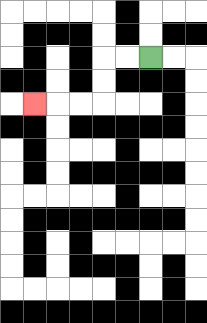{'start': '[6, 2]', 'end': '[1, 4]', 'path_directions': 'L,L,D,D,L,L,L', 'path_coordinates': '[[6, 2], [5, 2], [4, 2], [4, 3], [4, 4], [3, 4], [2, 4], [1, 4]]'}